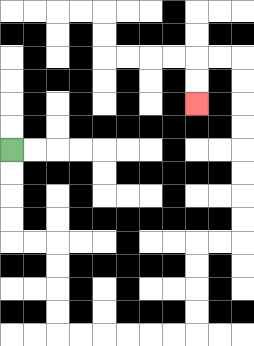{'start': '[0, 6]', 'end': '[8, 4]', 'path_directions': 'D,D,D,D,R,R,D,D,D,D,R,R,R,R,R,R,U,U,U,U,R,R,U,U,U,U,U,U,U,U,L,L,D,D', 'path_coordinates': '[[0, 6], [0, 7], [0, 8], [0, 9], [0, 10], [1, 10], [2, 10], [2, 11], [2, 12], [2, 13], [2, 14], [3, 14], [4, 14], [5, 14], [6, 14], [7, 14], [8, 14], [8, 13], [8, 12], [8, 11], [8, 10], [9, 10], [10, 10], [10, 9], [10, 8], [10, 7], [10, 6], [10, 5], [10, 4], [10, 3], [10, 2], [9, 2], [8, 2], [8, 3], [8, 4]]'}